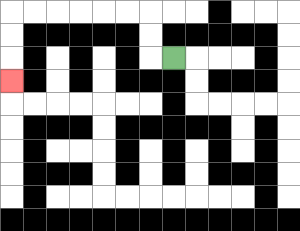{'start': '[7, 2]', 'end': '[0, 3]', 'path_directions': 'L,U,U,L,L,L,L,L,L,D,D,D', 'path_coordinates': '[[7, 2], [6, 2], [6, 1], [6, 0], [5, 0], [4, 0], [3, 0], [2, 0], [1, 0], [0, 0], [0, 1], [0, 2], [0, 3]]'}